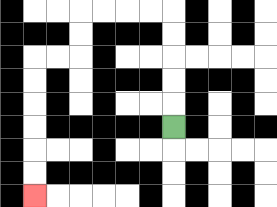{'start': '[7, 5]', 'end': '[1, 8]', 'path_directions': 'U,U,U,U,U,L,L,L,L,D,D,L,L,D,D,D,D,D,D', 'path_coordinates': '[[7, 5], [7, 4], [7, 3], [7, 2], [7, 1], [7, 0], [6, 0], [5, 0], [4, 0], [3, 0], [3, 1], [3, 2], [2, 2], [1, 2], [1, 3], [1, 4], [1, 5], [1, 6], [1, 7], [1, 8]]'}